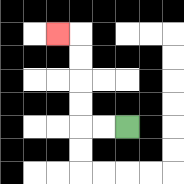{'start': '[5, 5]', 'end': '[2, 1]', 'path_directions': 'L,L,U,U,U,U,L', 'path_coordinates': '[[5, 5], [4, 5], [3, 5], [3, 4], [3, 3], [3, 2], [3, 1], [2, 1]]'}